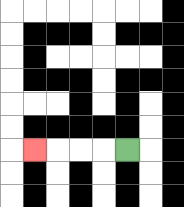{'start': '[5, 6]', 'end': '[1, 6]', 'path_directions': 'L,L,L,L', 'path_coordinates': '[[5, 6], [4, 6], [3, 6], [2, 6], [1, 6]]'}